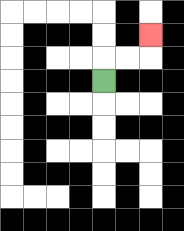{'start': '[4, 3]', 'end': '[6, 1]', 'path_directions': 'U,R,R,U', 'path_coordinates': '[[4, 3], [4, 2], [5, 2], [6, 2], [6, 1]]'}